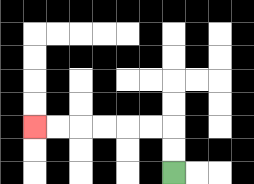{'start': '[7, 7]', 'end': '[1, 5]', 'path_directions': 'U,U,L,L,L,L,L,L', 'path_coordinates': '[[7, 7], [7, 6], [7, 5], [6, 5], [5, 5], [4, 5], [3, 5], [2, 5], [1, 5]]'}